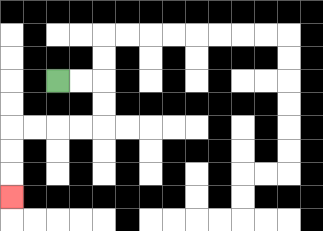{'start': '[2, 3]', 'end': '[0, 8]', 'path_directions': 'R,R,D,D,L,L,L,L,D,D,D', 'path_coordinates': '[[2, 3], [3, 3], [4, 3], [4, 4], [4, 5], [3, 5], [2, 5], [1, 5], [0, 5], [0, 6], [0, 7], [0, 8]]'}